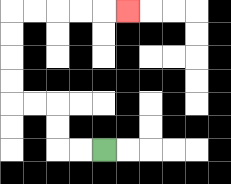{'start': '[4, 6]', 'end': '[5, 0]', 'path_directions': 'L,L,U,U,L,L,U,U,U,U,R,R,R,R,R', 'path_coordinates': '[[4, 6], [3, 6], [2, 6], [2, 5], [2, 4], [1, 4], [0, 4], [0, 3], [0, 2], [0, 1], [0, 0], [1, 0], [2, 0], [3, 0], [4, 0], [5, 0]]'}